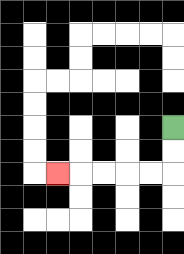{'start': '[7, 5]', 'end': '[2, 7]', 'path_directions': 'D,D,L,L,L,L,L', 'path_coordinates': '[[7, 5], [7, 6], [7, 7], [6, 7], [5, 7], [4, 7], [3, 7], [2, 7]]'}